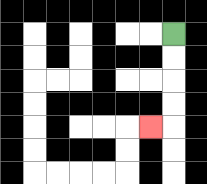{'start': '[7, 1]', 'end': '[6, 5]', 'path_directions': 'D,D,D,D,L', 'path_coordinates': '[[7, 1], [7, 2], [7, 3], [7, 4], [7, 5], [6, 5]]'}